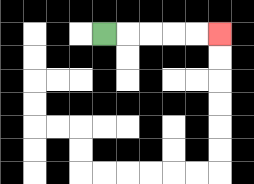{'start': '[4, 1]', 'end': '[9, 1]', 'path_directions': 'R,R,R,R,R', 'path_coordinates': '[[4, 1], [5, 1], [6, 1], [7, 1], [8, 1], [9, 1]]'}